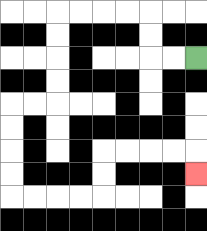{'start': '[8, 2]', 'end': '[8, 7]', 'path_directions': 'L,L,U,U,L,L,L,L,D,D,D,D,L,L,D,D,D,D,R,R,R,R,U,U,R,R,R,R,D', 'path_coordinates': '[[8, 2], [7, 2], [6, 2], [6, 1], [6, 0], [5, 0], [4, 0], [3, 0], [2, 0], [2, 1], [2, 2], [2, 3], [2, 4], [1, 4], [0, 4], [0, 5], [0, 6], [0, 7], [0, 8], [1, 8], [2, 8], [3, 8], [4, 8], [4, 7], [4, 6], [5, 6], [6, 6], [7, 6], [8, 6], [8, 7]]'}